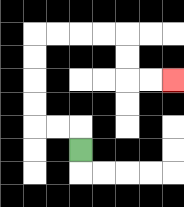{'start': '[3, 6]', 'end': '[7, 3]', 'path_directions': 'U,L,L,U,U,U,U,R,R,R,R,D,D,R,R', 'path_coordinates': '[[3, 6], [3, 5], [2, 5], [1, 5], [1, 4], [1, 3], [1, 2], [1, 1], [2, 1], [3, 1], [4, 1], [5, 1], [5, 2], [5, 3], [6, 3], [7, 3]]'}